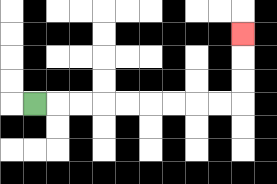{'start': '[1, 4]', 'end': '[10, 1]', 'path_directions': 'R,R,R,R,R,R,R,R,R,U,U,U', 'path_coordinates': '[[1, 4], [2, 4], [3, 4], [4, 4], [5, 4], [6, 4], [7, 4], [8, 4], [9, 4], [10, 4], [10, 3], [10, 2], [10, 1]]'}